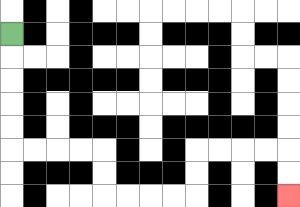{'start': '[0, 1]', 'end': '[12, 8]', 'path_directions': 'D,D,D,D,D,R,R,R,R,D,D,R,R,R,R,U,U,R,R,R,R,D,D', 'path_coordinates': '[[0, 1], [0, 2], [0, 3], [0, 4], [0, 5], [0, 6], [1, 6], [2, 6], [3, 6], [4, 6], [4, 7], [4, 8], [5, 8], [6, 8], [7, 8], [8, 8], [8, 7], [8, 6], [9, 6], [10, 6], [11, 6], [12, 6], [12, 7], [12, 8]]'}